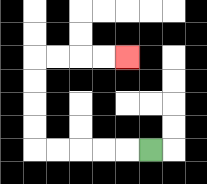{'start': '[6, 6]', 'end': '[5, 2]', 'path_directions': 'L,L,L,L,L,U,U,U,U,R,R,R,R', 'path_coordinates': '[[6, 6], [5, 6], [4, 6], [3, 6], [2, 6], [1, 6], [1, 5], [1, 4], [1, 3], [1, 2], [2, 2], [3, 2], [4, 2], [5, 2]]'}